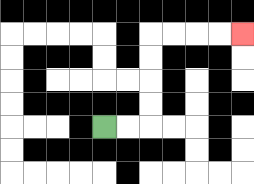{'start': '[4, 5]', 'end': '[10, 1]', 'path_directions': 'R,R,U,U,U,U,R,R,R,R', 'path_coordinates': '[[4, 5], [5, 5], [6, 5], [6, 4], [6, 3], [6, 2], [6, 1], [7, 1], [8, 1], [9, 1], [10, 1]]'}